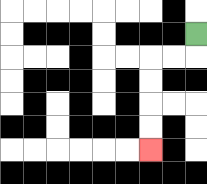{'start': '[8, 1]', 'end': '[6, 6]', 'path_directions': 'D,L,L,D,D,D,D', 'path_coordinates': '[[8, 1], [8, 2], [7, 2], [6, 2], [6, 3], [6, 4], [6, 5], [6, 6]]'}